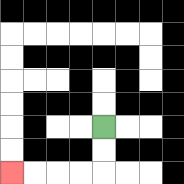{'start': '[4, 5]', 'end': '[0, 7]', 'path_directions': 'D,D,L,L,L,L', 'path_coordinates': '[[4, 5], [4, 6], [4, 7], [3, 7], [2, 7], [1, 7], [0, 7]]'}